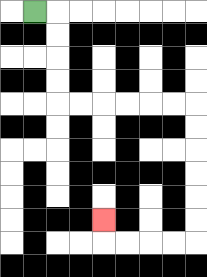{'start': '[1, 0]', 'end': '[4, 9]', 'path_directions': 'R,D,D,D,D,R,R,R,R,R,R,D,D,D,D,D,D,L,L,L,L,U', 'path_coordinates': '[[1, 0], [2, 0], [2, 1], [2, 2], [2, 3], [2, 4], [3, 4], [4, 4], [5, 4], [6, 4], [7, 4], [8, 4], [8, 5], [8, 6], [8, 7], [8, 8], [8, 9], [8, 10], [7, 10], [6, 10], [5, 10], [4, 10], [4, 9]]'}